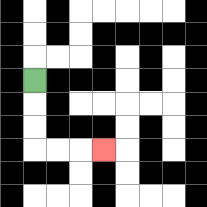{'start': '[1, 3]', 'end': '[4, 6]', 'path_directions': 'D,D,D,R,R,R', 'path_coordinates': '[[1, 3], [1, 4], [1, 5], [1, 6], [2, 6], [3, 6], [4, 6]]'}